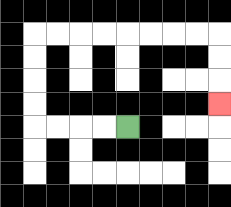{'start': '[5, 5]', 'end': '[9, 4]', 'path_directions': 'L,L,L,L,U,U,U,U,R,R,R,R,R,R,R,R,D,D,D', 'path_coordinates': '[[5, 5], [4, 5], [3, 5], [2, 5], [1, 5], [1, 4], [1, 3], [1, 2], [1, 1], [2, 1], [3, 1], [4, 1], [5, 1], [6, 1], [7, 1], [8, 1], [9, 1], [9, 2], [9, 3], [9, 4]]'}